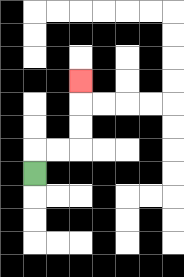{'start': '[1, 7]', 'end': '[3, 3]', 'path_directions': 'U,R,R,U,U,U', 'path_coordinates': '[[1, 7], [1, 6], [2, 6], [3, 6], [3, 5], [3, 4], [3, 3]]'}